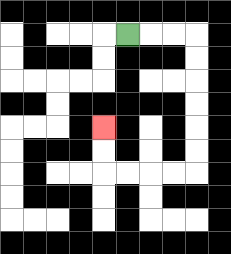{'start': '[5, 1]', 'end': '[4, 5]', 'path_directions': 'R,R,R,D,D,D,D,D,D,L,L,L,L,U,U', 'path_coordinates': '[[5, 1], [6, 1], [7, 1], [8, 1], [8, 2], [8, 3], [8, 4], [8, 5], [8, 6], [8, 7], [7, 7], [6, 7], [5, 7], [4, 7], [4, 6], [4, 5]]'}